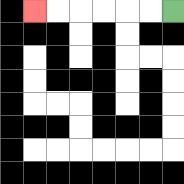{'start': '[7, 0]', 'end': '[1, 0]', 'path_directions': 'L,L,L,L,L,L', 'path_coordinates': '[[7, 0], [6, 0], [5, 0], [4, 0], [3, 0], [2, 0], [1, 0]]'}